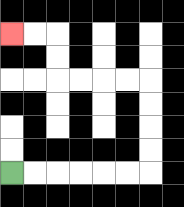{'start': '[0, 7]', 'end': '[0, 1]', 'path_directions': 'R,R,R,R,R,R,U,U,U,U,L,L,L,L,U,U,L,L', 'path_coordinates': '[[0, 7], [1, 7], [2, 7], [3, 7], [4, 7], [5, 7], [6, 7], [6, 6], [6, 5], [6, 4], [6, 3], [5, 3], [4, 3], [3, 3], [2, 3], [2, 2], [2, 1], [1, 1], [0, 1]]'}